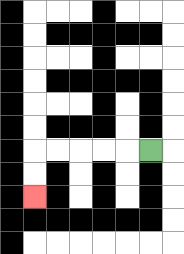{'start': '[6, 6]', 'end': '[1, 8]', 'path_directions': 'L,L,L,L,L,D,D', 'path_coordinates': '[[6, 6], [5, 6], [4, 6], [3, 6], [2, 6], [1, 6], [1, 7], [1, 8]]'}